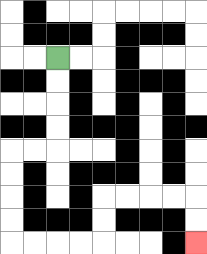{'start': '[2, 2]', 'end': '[8, 10]', 'path_directions': 'D,D,D,D,L,L,D,D,D,D,R,R,R,R,U,U,R,R,R,R,D,D', 'path_coordinates': '[[2, 2], [2, 3], [2, 4], [2, 5], [2, 6], [1, 6], [0, 6], [0, 7], [0, 8], [0, 9], [0, 10], [1, 10], [2, 10], [3, 10], [4, 10], [4, 9], [4, 8], [5, 8], [6, 8], [7, 8], [8, 8], [8, 9], [8, 10]]'}